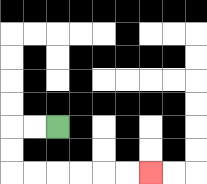{'start': '[2, 5]', 'end': '[6, 7]', 'path_directions': 'L,L,D,D,R,R,R,R,R,R', 'path_coordinates': '[[2, 5], [1, 5], [0, 5], [0, 6], [0, 7], [1, 7], [2, 7], [3, 7], [4, 7], [5, 7], [6, 7]]'}